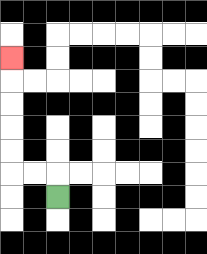{'start': '[2, 8]', 'end': '[0, 2]', 'path_directions': 'U,L,L,U,U,U,U,U', 'path_coordinates': '[[2, 8], [2, 7], [1, 7], [0, 7], [0, 6], [0, 5], [0, 4], [0, 3], [0, 2]]'}